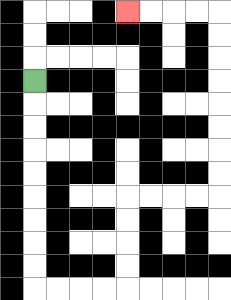{'start': '[1, 3]', 'end': '[5, 0]', 'path_directions': 'D,D,D,D,D,D,D,D,D,R,R,R,R,U,U,U,U,R,R,R,R,U,U,U,U,U,U,U,U,L,L,L,L', 'path_coordinates': '[[1, 3], [1, 4], [1, 5], [1, 6], [1, 7], [1, 8], [1, 9], [1, 10], [1, 11], [1, 12], [2, 12], [3, 12], [4, 12], [5, 12], [5, 11], [5, 10], [5, 9], [5, 8], [6, 8], [7, 8], [8, 8], [9, 8], [9, 7], [9, 6], [9, 5], [9, 4], [9, 3], [9, 2], [9, 1], [9, 0], [8, 0], [7, 0], [6, 0], [5, 0]]'}